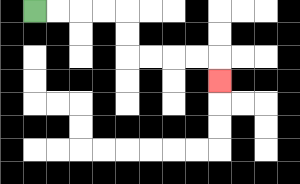{'start': '[1, 0]', 'end': '[9, 3]', 'path_directions': 'R,R,R,R,D,D,R,R,R,R,D', 'path_coordinates': '[[1, 0], [2, 0], [3, 0], [4, 0], [5, 0], [5, 1], [5, 2], [6, 2], [7, 2], [8, 2], [9, 2], [9, 3]]'}